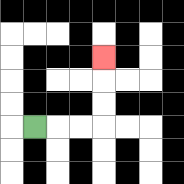{'start': '[1, 5]', 'end': '[4, 2]', 'path_directions': 'R,R,R,U,U,U', 'path_coordinates': '[[1, 5], [2, 5], [3, 5], [4, 5], [4, 4], [4, 3], [4, 2]]'}